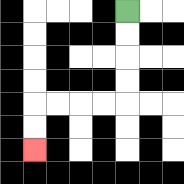{'start': '[5, 0]', 'end': '[1, 6]', 'path_directions': 'D,D,D,D,L,L,L,L,D,D', 'path_coordinates': '[[5, 0], [5, 1], [5, 2], [5, 3], [5, 4], [4, 4], [3, 4], [2, 4], [1, 4], [1, 5], [1, 6]]'}